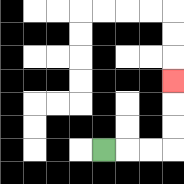{'start': '[4, 6]', 'end': '[7, 3]', 'path_directions': 'R,R,R,U,U,U', 'path_coordinates': '[[4, 6], [5, 6], [6, 6], [7, 6], [7, 5], [7, 4], [7, 3]]'}